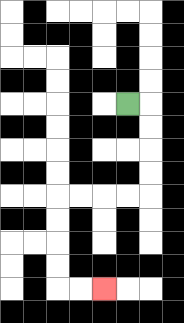{'start': '[5, 4]', 'end': '[4, 12]', 'path_directions': 'R,D,D,D,D,L,L,L,L,D,D,D,D,R,R', 'path_coordinates': '[[5, 4], [6, 4], [6, 5], [6, 6], [6, 7], [6, 8], [5, 8], [4, 8], [3, 8], [2, 8], [2, 9], [2, 10], [2, 11], [2, 12], [3, 12], [4, 12]]'}